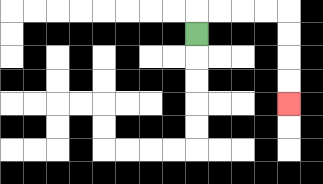{'start': '[8, 1]', 'end': '[12, 4]', 'path_directions': 'U,R,R,R,R,D,D,D,D', 'path_coordinates': '[[8, 1], [8, 0], [9, 0], [10, 0], [11, 0], [12, 0], [12, 1], [12, 2], [12, 3], [12, 4]]'}